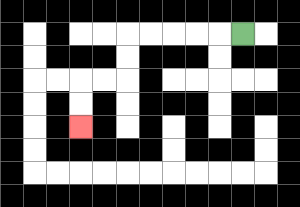{'start': '[10, 1]', 'end': '[3, 5]', 'path_directions': 'L,L,L,L,L,D,D,L,L,D,D', 'path_coordinates': '[[10, 1], [9, 1], [8, 1], [7, 1], [6, 1], [5, 1], [5, 2], [5, 3], [4, 3], [3, 3], [3, 4], [3, 5]]'}